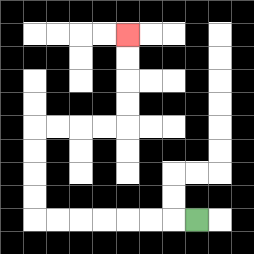{'start': '[8, 9]', 'end': '[5, 1]', 'path_directions': 'L,L,L,L,L,L,L,U,U,U,U,R,R,R,R,U,U,U,U', 'path_coordinates': '[[8, 9], [7, 9], [6, 9], [5, 9], [4, 9], [3, 9], [2, 9], [1, 9], [1, 8], [1, 7], [1, 6], [1, 5], [2, 5], [3, 5], [4, 5], [5, 5], [5, 4], [5, 3], [5, 2], [5, 1]]'}